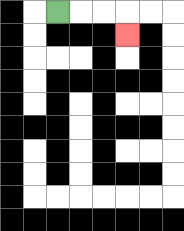{'start': '[2, 0]', 'end': '[5, 1]', 'path_directions': 'R,R,R,D', 'path_coordinates': '[[2, 0], [3, 0], [4, 0], [5, 0], [5, 1]]'}